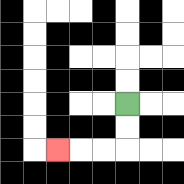{'start': '[5, 4]', 'end': '[2, 6]', 'path_directions': 'D,D,L,L,L', 'path_coordinates': '[[5, 4], [5, 5], [5, 6], [4, 6], [3, 6], [2, 6]]'}